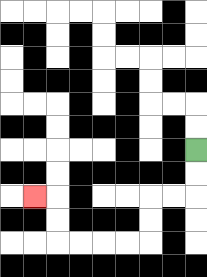{'start': '[8, 6]', 'end': '[1, 8]', 'path_directions': 'D,D,L,L,D,D,L,L,L,L,U,U,L', 'path_coordinates': '[[8, 6], [8, 7], [8, 8], [7, 8], [6, 8], [6, 9], [6, 10], [5, 10], [4, 10], [3, 10], [2, 10], [2, 9], [2, 8], [1, 8]]'}